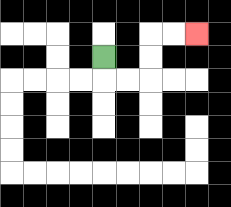{'start': '[4, 2]', 'end': '[8, 1]', 'path_directions': 'D,R,R,U,U,R,R', 'path_coordinates': '[[4, 2], [4, 3], [5, 3], [6, 3], [6, 2], [6, 1], [7, 1], [8, 1]]'}